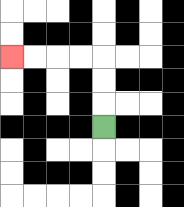{'start': '[4, 5]', 'end': '[0, 2]', 'path_directions': 'U,U,U,L,L,L,L', 'path_coordinates': '[[4, 5], [4, 4], [4, 3], [4, 2], [3, 2], [2, 2], [1, 2], [0, 2]]'}